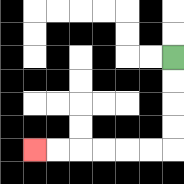{'start': '[7, 2]', 'end': '[1, 6]', 'path_directions': 'D,D,D,D,L,L,L,L,L,L', 'path_coordinates': '[[7, 2], [7, 3], [7, 4], [7, 5], [7, 6], [6, 6], [5, 6], [4, 6], [3, 6], [2, 6], [1, 6]]'}